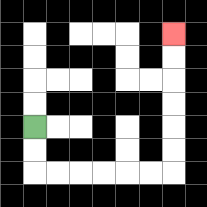{'start': '[1, 5]', 'end': '[7, 1]', 'path_directions': 'D,D,R,R,R,R,R,R,U,U,U,U,U,U', 'path_coordinates': '[[1, 5], [1, 6], [1, 7], [2, 7], [3, 7], [4, 7], [5, 7], [6, 7], [7, 7], [7, 6], [7, 5], [7, 4], [7, 3], [7, 2], [7, 1]]'}